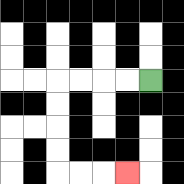{'start': '[6, 3]', 'end': '[5, 7]', 'path_directions': 'L,L,L,L,D,D,D,D,R,R,R', 'path_coordinates': '[[6, 3], [5, 3], [4, 3], [3, 3], [2, 3], [2, 4], [2, 5], [2, 6], [2, 7], [3, 7], [4, 7], [5, 7]]'}